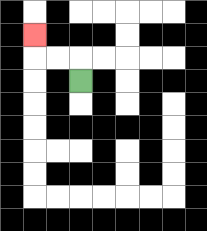{'start': '[3, 3]', 'end': '[1, 1]', 'path_directions': 'U,L,L,U', 'path_coordinates': '[[3, 3], [3, 2], [2, 2], [1, 2], [1, 1]]'}